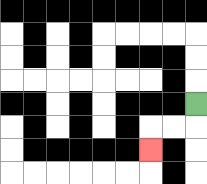{'start': '[8, 4]', 'end': '[6, 6]', 'path_directions': 'D,L,L,D', 'path_coordinates': '[[8, 4], [8, 5], [7, 5], [6, 5], [6, 6]]'}